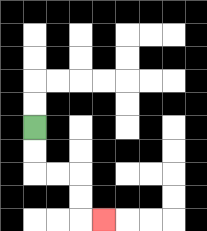{'start': '[1, 5]', 'end': '[4, 9]', 'path_directions': 'D,D,R,R,D,D,R', 'path_coordinates': '[[1, 5], [1, 6], [1, 7], [2, 7], [3, 7], [3, 8], [3, 9], [4, 9]]'}